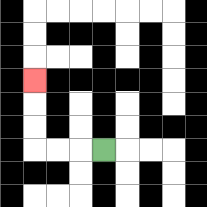{'start': '[4, 6]', 'end': '[1, 3]', 'path_directions': 'L,L,L,U,U,U', 'path_coordinates': '[[4, 6], [3, 6], [2, 6], [1, 6], [1, 5], [1, 4], [1, 3]]'}